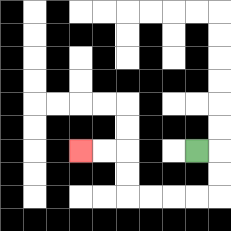{'start': '[8, 6]', 'end': '[3, 6]', 'path_directions': 'R,D,D,L,L,L,L,U,U,L,L', 'path_coordinates': '[[8, 6], [9, 6], [9, 7], [9, 8], [8, 8], [7, 8], [6, 8], [5, 8], [5, 7], [5, 6], [4, 6], [3, 6]]'}